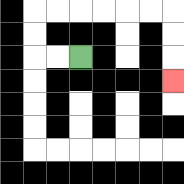{'start': '[3, 2]', 'end': '[7, 3]', 'path_directions': 'L,L,U,U,R,R,R,R,R,R,D,D,D', 'path_coordinates': '[[3, 2], [2, 2], [1, 2], [1, 1], [1, 0], [2, 0], [3, 0], [4, 0], [5, 0], [6, 0], [7, 0], [7, 1], [7, 2], [7, 3]]'}